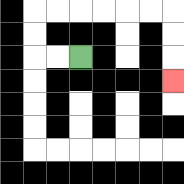{'start': '[3, 2]', 'end': '[7, 3]', 'path_directions': 'L,L,U,U,R,R,R,R,R,R,D,D,D', 'path_coordinates': '[[3, 2], [2, 2], [1, 2], [1, 1], [1, 0], [2, 0], [3, 0], [4, 0], [5, 0], [6, 0], [7, 0], [7, 1], [7, 2], [7, 3]]'}